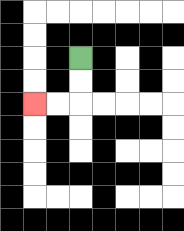{'start': '[3, 2]', 'end': '[1, 4]', 'path_directions': 'D,D,L,L', 'path_coordinates': '[[3, 2], [3, 3], [3, 4], [2, 4], [1, 4]]'}